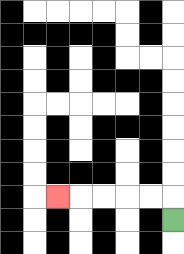{'start': '[7, 9]', 'end': '[2, 8]', 'path_directions': 'U,L,L,L,L,L', 'path_coordinates': '[[7, 9], [7, 8], [6, 8], [5, 8], [4, 8], [3, 8], [2, 8]]'}